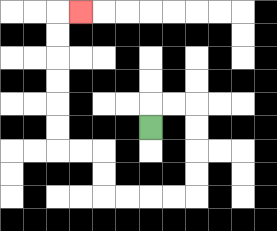{'start': '[6, 5]', 'end': '[3, 0]', 'path_directions': 'U,R,R,D,D,D,D,L,L,L,L,U,U,L,L,U,U,U,U,U,U,R', 'path_coordinates': '[[6, 5], [6, 4], [7, 4], [8, 4], [8, 5], [8, 6], [8, 7], [8, 8], [7, 8], [6, 8], [5, 8], [4, 8], [4, 7], [4, 6], [3, 6], [2, 6], [2, 5], [2, 4], [2, 3], [2, 2], [2, 1], [2, 0], [3, 0]]'}